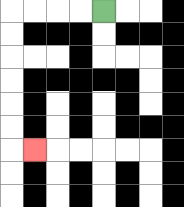{'start': '[4, 0]', 'end': '[1, 6]', 'path_directions': 'L,L,L,L,D,D,D,D,D,D,R', 'path_coordinates': '[[4, 0], [3, 0], [2, 0], [1, 0], [0, 0], [0, 1], [0, 2], [0, 3], [0, 4], [0, 5], [0, 6], [1, 6]]'}